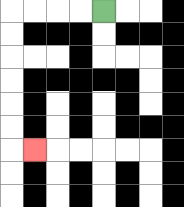{'start': '[4, 0]', 'end': '[1, 6]', 'path_directions': 'L,L,L,L,D,D,D,D,D,D,R', 'path_coordinates': '[[4, 0], [3, 0], [2, 0], [1, 0], [0, 0], [0, 1], [0, 2], [0, 3], [0, 4], [0, 5], [0, 6], [1, 6]]'}